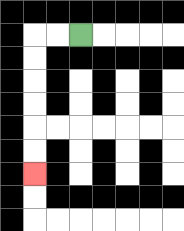{'start': '[3, 1]', 'end': '[1, 7]', 'path_directions': 'L,L,D,D,D,D,D,D', 'path_coordinates': '[[3, 1], [2, 1], [1, 1], [1, 2], [1, 3], [1, 4], [1, 5], [1, 6], [1, 7]]'}